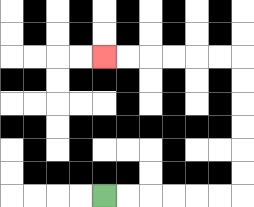{'start': '[4, 8]', 'end': '[4, 2]', 'path_directions': 'R,R,R,R,R,R,U,U,U,U,U,U,L,L,L,L,L,L', 'path_coordinates': '[[4, 8], [5, 8], [6, 8], [7, 8], [8, 8], [9, 8], [10, 8], [10, 7], [10, 6], [10, 5], [10, 4], [10, 3], [10, 2], [9, 2], [8, 2], [7, 2], [6, 2], [5, 2], [4, 2]]'}